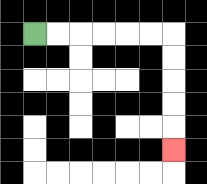{'start': '[1, 1]', 'end': '[7, 6]', 'path_directions': 'R,R,R,R,R,R,D,D,D,D,D', 'path_coordinates': '[[1, 1], [2, 1], [3, 1], [4, 1], [5, 1], [6, 1], [7, 1], [7, 2], [7, 3], [7, 4], [7, 5], [7, 6]]'}